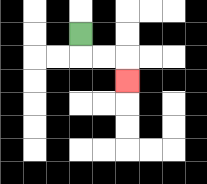{'start': '[3, 1]', 'end': '[5, 3]', 'path_directions': 'D,R,R,D', 'path_coordinates': '[[3, 1], [3, 2], [4, 2], [5, 2], [5, 3]]'}